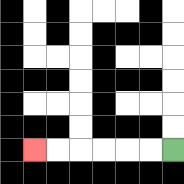{'start': '[7, 6]', 'end': '[1, 6]', 'path_directions': 'L,L,L,L,L,L', 'path_coordinates': '[[7, 6], [6, 6], [5, 6], [4, 6], [3, 6], [2, 6], [1, 6]]'}